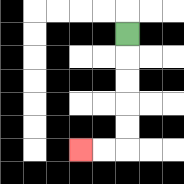{'start': '[5, 1]', 'end': '[3, 6]', 'path_directions': 'D,D,D,D,D,L,L', 'path_coordinates': '[[5, 1], [5, 2], [5, 3], [5, 4], [5, 5], [5, 6], [4, 6], [3, 6]]'}